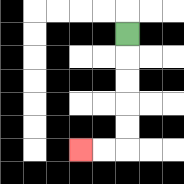{'start': '[5, 1]', 'end': '[3, 6]', 'path_directions': 'D,D,D,D,D,L,L', 'path_coordinates': '[[5, 1], [5, 2], [5, 3], [5, 4], [5, 5], [5, 6], [4, 6], [3, 6]]'}